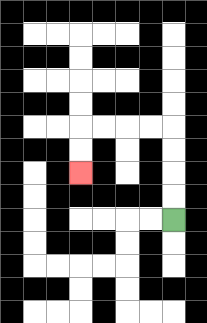{'start': '[7, 9]', 'end': '[3, 7]', 'path_directions': 'U,U,U,U,L,L,L,L,D,D', 'path_coordinates': '[[7, 9], [7, 8], [7, 7], [7, 6], [7, 5], [6, 5], [5, 5], [4, 5], [3, 5], [3, 6], [3, 7]]'}